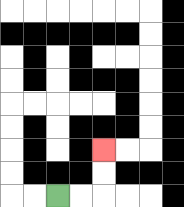{'start': '[2, 8]', 'end': '[4, 6]', 'path_directions': 'R,R,U,U', 'path_coordinates': '[[2, 8], [3, 8], [4, 8], [4, 7], [4, 6]]'}